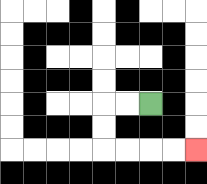{'start': '[6, 4]', 'end': '[8, 6]', 'path_directions': 'L,L,D,D,R,R,R,R', 'path_coordinates': '[[6, 4], [5, 4], [4, 4], [4, 5], [4, 6], [5, 6], [6, 6], [7, 6], [8, 6]]'}